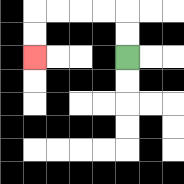{'start': '[5, 2]', 'end': '[1, 2]', 'path_directions': 'U,U,L,L,L,L,D,D', 'path_coordinates': '[[5, 2], [5, 1], [5, 0], [4, 0], [3, 0], [2, 0], [1, 0], [1, 1], [1, 2]]'}